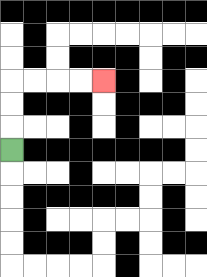{'start': '[0, 6]', 'end': '[4, 3]', 'path_directions': 'U,U,U,R,R,R,R', 'path_coordinates': '[[0, 6], [0, 5], [0, 4], [0, 3], [1, 3], [2, 3], [3, 3], [4, 3]]'}